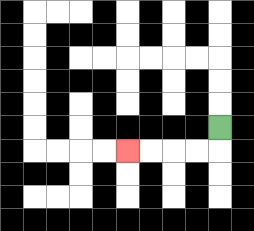{'start': '[9, 5]', 'end': '[5, 6]', 'path_directions': 'D,L,L,L,L', 'path_coordinates': '[[9, 5], [9, 6], [8, 6], [7, 6], [6, 6], [5, 6]]'}